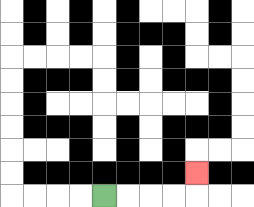{'start': '[4, 8]', 'end': '[8, 7]', 'path_directions': 'R,R,R,R,U', 'path_coordinates': '[[4, 8], [5, 8], [6, 8], [7, 8], [8, 8], [8, 7]]'}